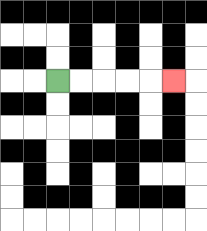{'start': '[2, 3]', 'end': '[7, 3]', 'path_directions': 'R,R,R,R,R', 'path_coordinates': '[[2, 3], [3, 3], [4, 3], [5, 3], [6, 3], [7, 3]]'}